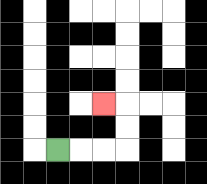{'start': '[2, 6]', 'end': '[4, 4]', 'path_directions': 'R,R,R,U,U,L', 'path_coordinates': '[[2, 6], [3, 6], [4, 6], [5, 6], [5, 5], [5, 4], [4, 4]]'}